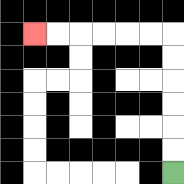{'start': '[7, 7]', 'end': '[1, 1]', 'path_directions': 'U,U,U,U,U,U,L,L,L,L,L,L', 'path_coordinates': '[[7, 7], [7, 6], [7, 5], [7, 4], [7, 3], [7, 2], [7, 1], [6, 1], [5, 1], [4, 1], [3, 1], [2, 1], [1, 1]]'}